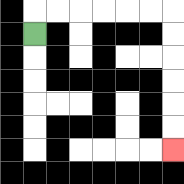{'start': '[1, 1]', 'end': '[7, 6]', 'path_directions': 'U,R,R,R,R,R,R,D,D,D,D,D,D', 'path_coordinates': '[[1, 1], [1, 0], [2, 0], [3, 0], [4, 0], [5, 0], [6, 0], [7, 0], [7, 1], [7, 2], [7, 3], [7, 4], [7, 5], [7, 6]]'}